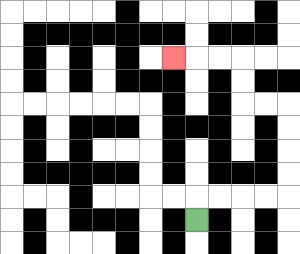{'start': '[8, 9]', 'end': '[7, 2]', 'path_directions': 'U,R,R,R,R,U,U,U,U,L,L,U,U,L,L,L', 'path_coordinates': '[[8, 9], [8, 8], [9, 8], [10, 8], [11, 8], [12, 8], [12, 7], [12, 6], [12, 5], [12, 4], [11, 4], [10, 4], [10, 3], [10, 2], [9, 2], [8, 2], [7, 2]]'}